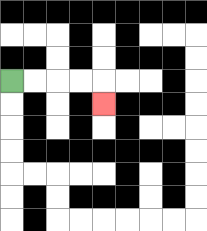{'start': '[0, 3]', 'end': '[4, 4]', 'path_directions': 'R,R,R,R,D', 'path_coordinates': '[[0, 3], [1, 3], [2, 3], [3, 3], [4, 3], [4, 4]]'}